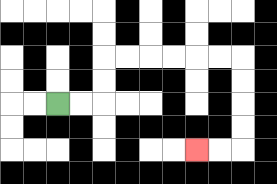{'start': '[2, 4]', 'end': '[8, 6]', 'path_directions': 'R,R,U,U,R,R,R,R,R,R,D,D,D,D,L,L', 'path_coordinates': '[[2, 4], [3, 4], [4, 4], [4, 3], [4, 2], [5, 2], [6, 2], [7, 2], [8, 2], [9, 2], [10, 2], [10, 3], [10, 4], [10, 5], [10, 6], [9, 6], [8, 6]]'}